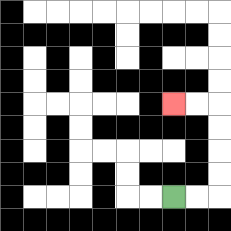{'start': '[7, 8]', 'end': '[7, 4]', 'path_directions': 'R,R,U,U,U,U,L,L', 'path_coordinates': '[[7, 8], [8, 8], [9, 8], [9, 7], [9, 6], [9, 5], [9, 4], [8, 4], [7, 4]]'}